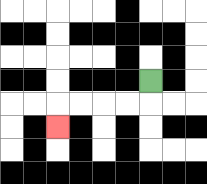{'start': '[6, 3]', 'end': '[2, 5]', 'path_directions': 'D,L,L,L,L,D', 'path_coordinates': '[[6, 3], [6, 4], [5, 4], [4, 4], [3, 4], [2, 4], [2, 5]]'}